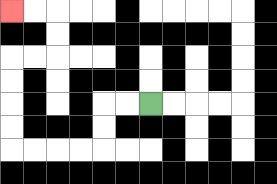{'start': '[6, 4]', 'end': '[0, 0]', 'path_directions': 'L,L,D,D,L,L,L,L,U,U,U,U,R,R,U,U,L,L', 'path_coordinates': '[[6, 4], [5, 4], [4, 4], [4, 5], [4, 6], [3, 6], [2, 6], [1, 6], [0, 6], [0, 5], [0, 4], [0, 3], [0, 2], [1, 2], [2, 2], [2, 1], [2, 0], [1, 0], [0, 0]]'}